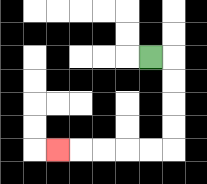{'start': '[6, 2]', 'end': '[2, 6]', 'path_directions': 'R,D,D,D,D,L,L,L,L,L', 'path_coordinates': '[[6, 2], [7, 2], [7, 3], [7, 4], [7, 5], [7, 6], [6, 6], [5, 6], [4, 6], [3, 6], [2, 6]]'}